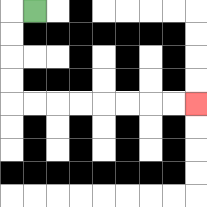{'start': '[1, 0]', 'end': '[8, 4]', 'path_directions': 'L,D,D,D,D,R,R,R,R,R,R,R,R', 'path_coordinates': '[[1, 0], [0, 0], [0, 1], [0, 2], [0, 3], [0, 4], [1, 4], [2, 4], [3, 4], [4, 4], [5, 4], [6, 4], [7, 4], [8, 4]]'}